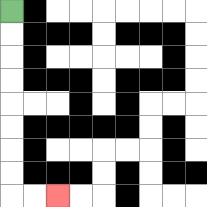{'start': '[0, 0]', 'end': '[2, 8]', 'path_directions': 'D,D,D,D,D,D,D,D,R,R', 'path_coordinates': '[[0, 0], [0, 1], [0, 2], [0, 3], [0, 4], [0, 5], [0, 6], [0, 7], [0, 8], [1, 8], [2, 8]]'}